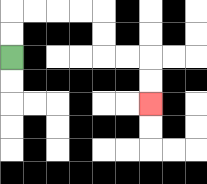{'start': '[0, 2]', 'end': '[6, 4]', 'path_directions': 'U,U,R,R,R,R,D,D,R,R,D,D', 'path_coordinates': '[[0, 2], [0, 1], [0, 0], [1, 0], [2, 0], [3, 0], [4, 0], [4, 1], [4, 2], [5, 2], [6, 2], [6, 3], [6, 4]]'}